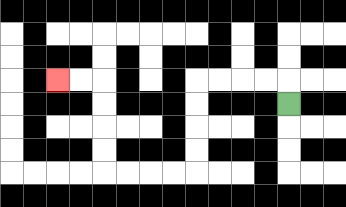{'start': '[12, 4]', 'end': '[2, 3]', 'path_directions': 'U,L,L,L,L,D,D,D,D,L,L,L,L,U,U,U,U,L,L', 'path_coordinates': '[[12, 4], [12, 3], [11, 3], [10, 3], [9, 3], [8, 3], [8, 4], [8, 5], [8, 6], [8, 7], [7, 7], [6, 7], [5, 7], [4, 7], [4, 6], [4, 5], [4, 4], [4, 3], [3, 3], [2, 3]]'}